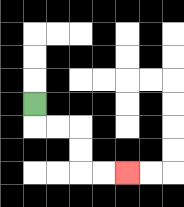{'start': '[1, 4]', 'end': '[5, 7]', 'path_directions': 'D,R,R,D,D,R,R', 'path_coordinates': '[[1, 4], [1, 5], [2, 5], [3, 5], [3, 6], [3, 7], [4, 7], [5, 7]]'}